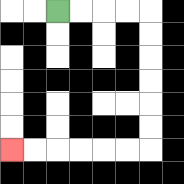{'start': '[2, 0]', 'end': '[0, 6]', 'path_directions': 'R,R,R,R,D,D,D,D,D,D,L,L,L,L,L,L', 'path_coordinates': '[[2, 0], [3, 0], [4, 0], [5, 0], [6, 0], [6, 1], [6, 2], [6, 3], [6, 4], [6, 5], [6, 6], [5, 6], [4, 6], [3, 6], [2, 6], [1, 6], [0, 6]]'}